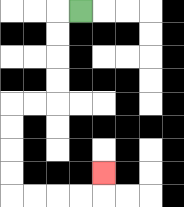{'start': '[3, 0]', 'end': '[4, 7]', 'path_directions': 'L,D,D,D,D,L,L,D,D,D,D,R,R,R,R,U', 'path_coordinates': '[[3, 0], [2, 0], [2, 1], [2, 2], [2, 3], [2, 4], [1, 4], [0, 4], [0, 5], [0, 6], [0, 7], [0, 8], [1, 8], [2, 8], [3, 8], [4, 8], [4, 7]]'}